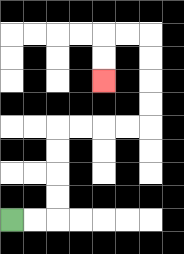{'start': '[0, 9]', 'end': '[4, 3]', 'path_directions': 'R,R,U,U,U,U,R,R,R,R,U,U,U,U,L,L,D,D', 'path_coordinates': '[[0, 9], [1, 9], [2, 9], [2, 8], [2, 7], [2, 6], [2, 5], [3, 5], [4, 5], [5, 5], [6, 5], [6, 4], [6, 3], [6, 2], [6, 1], [5, 1], [4, 1], [4, 2], [4, 3]]'}